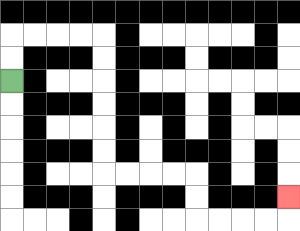{'start': '[0, 3]', 'end': '[12, 8]', 'path_directions': 'U,U,R,R,R,R,D,D,D,D,D,D,R,R,R,R,D,D,R,R,R,R,U', 'path_coordinates': '[[0, 3], [0, 2], [0, 1], [1, 1], [2, 1], [3, 1], [4, 1], [4, 2], [4, 3], [4, 4], [4, 5], [4, 6], [4, 7], [5, 7], [6, 7], [7, 7], [8, 7], [8, 8], [8, 9], [9, 9], [10, 9], [11, 9], [12, 9], [12, 8]]'}